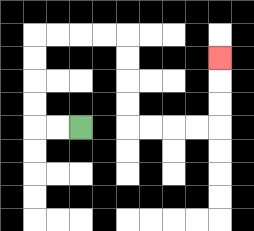{'start': '[3, 5]', 'end': '[9, 2]', 'path_directions': 'L,L,U,U,U,U,R,R,R,R,D,D,D,D,R,R,R,R,U,U,U', 'path_coordinates': '[[3, 5], [2, 5], [1, 5], [1, 4], [1, 3], [1, 2], [1, 1], [2, 1], [3, 1], [4, 1], [5, 1], [5, 2], [5, 3], [5, 4], [5, 5], [6, 5], [7, 5], [8, 5], [9, 5], [9, 4], [9, 3], [9, 2]]'}